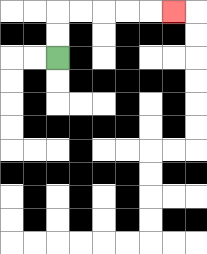{'start': '[2, 2]', 'end': '[7, 0]', 'path_directions': 'U,U,R,R,R,R,R', 'path_coordinates': '[[2, 2], [2, 1], [2, 0], [3, 0], [4, 0], [5, 0], [6, 0], [7, 0]]'}